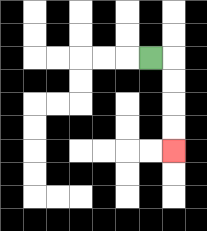{'start': '[6, 2]', 'end': '[7, 6]', 'path_directions': 'R,D,D,D,D', 'path_coordinates': '[[6, 2], [7, 2], [7, 3], [7, 4], [7, 5], [7, 6]]'}